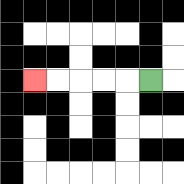{'start': '[6, 3]', 'end': '[1, 3]', 'path_directions': 'L,L,L,L,L', 'path_coordinates': '[[6, 3], [5, 3], [4, 3], [3, 3], [2, 3], [1, 3]]'}